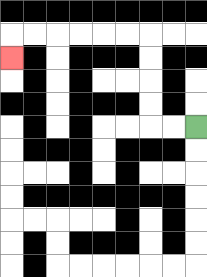{'start': '[8, 5]', 'end': '[0, 2]', 'path_directions': 'L,L,U,U,U,U,L,L,L,L,L,L,D', 'path_coordinates': '[[8, 5], [7, 5], [6, 5], [6, 4], [6, 3], [6, 2], [6, 1], [5, 1], [4, 1], [3, 1], [2, 1], [1, 1], [0, 1], [0, 2]]'}